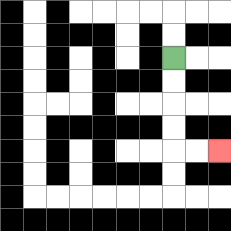{'start': '[7, 2]', 'end': '[9, 6]', 'path_directions': 'D,D,D,D,R,R', 'path_coordinates': '[[7, 2], [7, 3], [7, 4], [7, 5], [7, 6], [8, 6], [9, 6]]'}